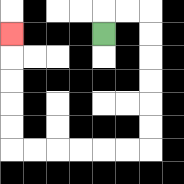{'start': '[4, 1]', 'end': '[0, 1]', 'path_directions': 'U,R,R,D,D,D,D,D,D,L,L,L,L,L,L,U,U,U,U,U', 'path_coordinates': '[[4, 1], [4, 0], [5, 0], [6, 0], [6, 1], [6, 2], [6, 3], [6, 4], [6, 5], [6, 6], [5, 6], [4, 6], [3, 6], [2, 6], [1, 6], [0, 6], [0, 5], [0, 4], [0, 3], [0, 2], [0, 1]]'}